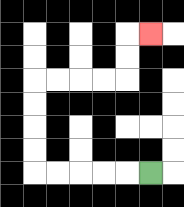{'start': '[6, 7]', 'end': '[6, 1]', 'path_directions': 'L,L,L,L,L,U,U,U,U,R,R,R,R,U,U,R', 'path_coordinates': '[[6, 7], [5, 7], [4, 7], [3, 7], [2, 7], [1, 7], [1, 6], [1, 5], [1, 4], [1, 3], [2, 3], [3, 3], [4, 3], [5, 3], [5, 2], [5, 1], [6, 1]]'}